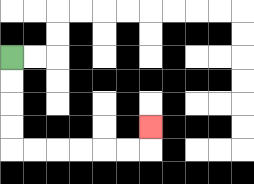{'start': '[0, 2]', 'end': '[6, 5]', 'path_directions': 'D,D,D,D,R,R,R,R,R,R,U', 'path_coordinates': '[[0, 2], [0, 3], [0, 4], [0, 5], [0, 6], [1, 6], [2, 6], [3, 6], [4, 6], [5, 6], [6, 6], [6, 5]]'}